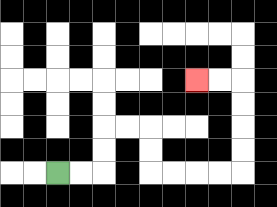{'start': '[2, 7]', 'end': '[8, 3]', 'path_directions': 'R,R,U,U,R,R,D,D,R,R,R,R,U,U,U,U,L,L', 'path_coordinates': '[[2, 7], [3, 7], [4, 7], [4, 6], [4, 5], [5, 5], [6, 5], [6, 6], [6, 7], [7, 7], [8, 7], [9, 7], [10, 7], [10, 6], [10, 5], [10, 4], [10, 3], [9, 3], [8, 3]]'}